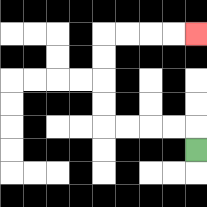{'start': '[8, 6]', 'end': '[8, 1]', 'path_directions': 'U,L,L,L,L,U,U,U,U,R,R,R,R', 'path_coordinates': '[[8, 6], [8, 5], [7, 5], [6, 5], [5, 5], [4, 5], [4, 4], [4, 3], [4, 2], [4, 1], [5, 1], [6, 1], [7, 1], [8, 1]]'}